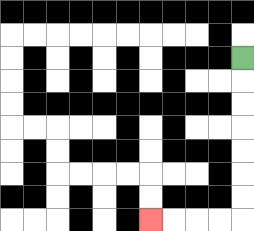{'start': '[10, 2]', 'end': '[6, 9]', 'path_directions': 'D,D,D,D,D,D,D,L,L,L,L', 'path_coordinates': '[[10, 2], [10, 3], [10, 4], [10, 5], [10, 6], [10, 7], [10, 8], [10, 9], [9, 9], [8, 9], [7, 9], [6, 9]]'}